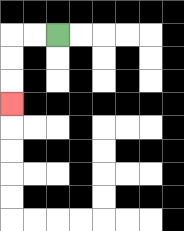{'start': '[2, 1]', 'end': '[0, 4]', 'path_directions': 'L,L,D,D,D', 'path_coordinates': '[[2, 1], [1, 1], [0, 1], [0, 2], [0, 3], [0, 4]]'}